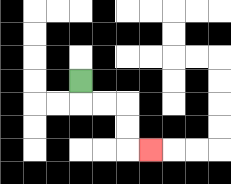{'start': '[3, 3]', 'end': '[6, 6]', 'path_directions': 'D,R,R,D,D,R', 'path_coordinates': '[[3, 3], [3, 4], [4, 4], [5, 4], [5, 5], [5, 6], [6, 6]]'}